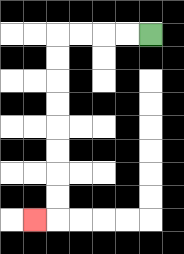{'start': '[6, 1]', 'end': '[1, 9]', 'path_directions': 'L,L,L,L,D,D,D,D,D,D,D,D,L', 'path_coordinates': '[[6, 1], [5, 1], [4, 1], [3, 1], [2, 1], [2, 2], [2, 3], [2, 4], [2, 5], [2, 6], [2, 7], [2, 8], [2, 9], [1, 9]]'}